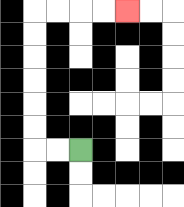{'start': '[3, 6]', 'end': '[5, 0]', 'path_directions': 'L,L,U,U,U,U,U,U,R,R,R,R', 'path_coordinates': '[[3, 6], [2, 6], [1, 6], [1, 5], [1, 4], [1, 3], [1, 2], [1, 1], [1, 0], [2, 0], [3, 0], [4, 0], [5, 0]]'}